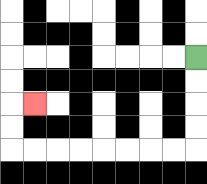{'start': '[8, 2]', 'end': '[1, 4]', 'path_directions': 'D,D,D,D,L,L,L,L,L,L,L,L,U,U,R', 'path_coordinates': '[[8, 2], [8, 3], [8, 4], [8, 5], [8, 6], [7, 6], [6, 6], [5, 6], [4, 6], [3, 6], [2, 6], [1, 6], [0, 6], [0, 5], [0, 4], [1, 4]]'}